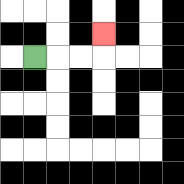{'start': '[1, 2]', 'end': '[4, 1]', 'path_directions': 'R,R,R,U', 'path_coordinates': '[[1, 2], [2, 2], [3, 2], [4, 2], [4, 1]]'}